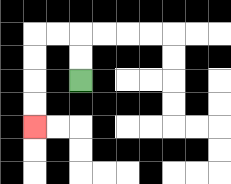{'start': '[3, 3]', 'end': '[1, 5]', 'path_directions': 'U,U,L,L,D,D,D,D', 'path_coordinates': '[[3, 3], [3, 2], [3, 1], [2, 1], [1, 1], [1, 2], [1, 3], [1, 4], [1, 5]]'}